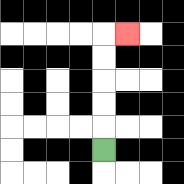{'start': '[4, 6]', 'end': '[5, 1]', 'path_directions': 'U,U,U,U,U,R', 'path_coordinates': '[[4, 6], [4, 5], [4, 4], [4, 3], [4, 2], [4, 1], [5, 1]]'}